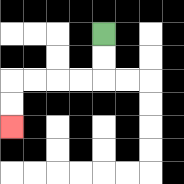{'start': '[4, 1]', 'end': '[0, 5]', 'path_directions': 'D,D,L,L,L,L,D,D', 'path_coordinates': '[[4, 1], [4, 2], [4, 3], [3, 3], [2, 3], [1, 3], [0, 3], [0, 4], [0, 5]]'}